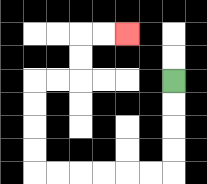{'start': '[7, 3]', 'end': '[5, 1]', 'path_directions': 'D,D,D,D,L,L,L,L,L,L,U,U,U,U,R,R,U,U,R,R', 'path_coordinates': '[[7, 3], [7, 4], [7, 5], [7, 6], [7, 7], [6, 7], [5, 7], [4, 7], [3, 7], [2, 7], [1, 7], [1, 6], [1, 5], [1, 4], [1, 3], [2, 3], [3, 3], [3, 2], [3, 1], [4, 1], [5, 1]]'}